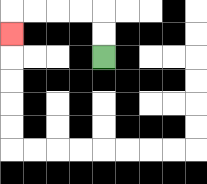{'start': '[4, 2]', 'end': '[0, 1]', 'path_directions': 'U,U,L,L,L,L,D', 'path_coordinates': '[[4, 2], [4, 1], [4, 0], [3, 0], [2, 0], [1, 0], [0, 0], [0, 1]]'}